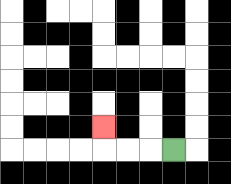{'start': '[7, 6]', 'end': '[4, 5]', 'path_directions': 'L,L,L,U', 'path_coordinates': '[[7, 6], [6, 6], [5, 6], [4, 6], [4, 5]]'}